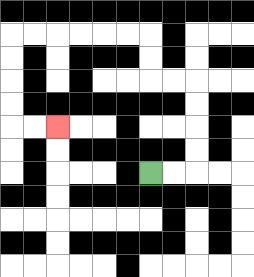{'start': '[6, 7]', 'end': '[2, 5]', 'path_directions': 'R,R,U,U,U,U,L,L,U,U,L,L,L,L,L,L,D,D,D,D,R,R', 'path_coordinates': '[[6, 7], [7, 7], [8, 7], [8, 6], [8, 5], [8, 4], [8, 3], [7, 3], [6, 3], [6, 2], [6, 1], [5, 1], [4, 1], [3, 1], [2, 1], [1, 1], [0, 1], [0, 2], [0, 3], [0, 4], [0, 5], [1, 5], [2, 5]]'}